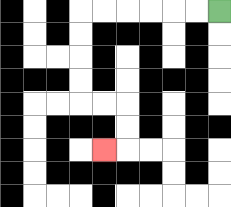{'start': '[9, 0]', 'end': '[4, 6]', 'path_directions': 'L,L,L,L,L,L,D,D,D,D,R,R,D,D,L', 'path_coordinates': '[[9, 0], [8, 0], [7, 0], [6, 0], [5, 0], [4, 0], [3, 0], [3, 1], [3, 2], [3, 3], [3, 4], [4, 4], [5, 4], [5, 5], [5, 6], [4, 6]]'}